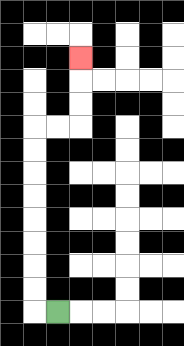{'start': '[2, 13]', 'end': '[3, 2]', 'path_directions': 'L,U,U,U,U,U,U,U,U,R,R,U,U,U', 'path_coordinates': '[[2, 13], [1, 13], [1, 12], [1, 11], [1, 10], [1, 9], [1, 8], [1, 7], [1, 6], [1, 5], [2, 5], [3, 5], [3, 4], [3, 3], [3, 2]]'}